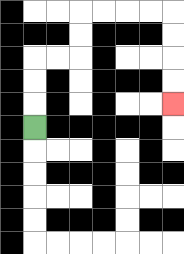{'start': '[1, 5]', 'end': '[7, 4]', 'path_directions': 'U,U,U,R,R,U,U,R,R,R,R,D,D,D,D', 'path_coordinates': '[[1, 5], [1, 4], [1, 3], [1, 2], [2, 2], [3, 2], [3, 1], [3, 0], [4, 0], [5, 0], [6, 0], [7, 0], [7, 1], [7, 2], [7, 3], [7, 4]]'}